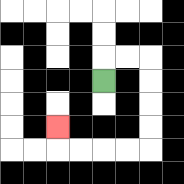{'start': '[4, 3]', 'end': '[2, 5]', 'path_directions': 'U,R,R,D,D,D,D,L,L,L,L,U', 'path_coordinates': '[[4, 3], [4, 2], [5, 2], [6, 2], [6, 3], [6, 4], [6, 5], [6, 6], [5, 6], [4, 6], [3, 6], [2, 6], [2, 5]]'}